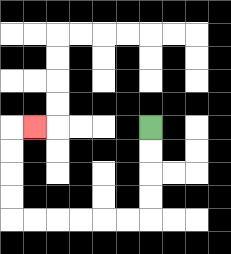{'start': '[6, 5]', 'end': '[1, 5]', 'path_directions': 'D,D,D,D,L,L,L,L,L,L,U,U,U,U,R', 'path_coordinates': '[[6, 5], [6, 6], [6, 7], [6, 8], [6, 9], [5, 9], [4, 9], [3, 9], [2, 9], [1, 9], [0, 9], [0, 8], [0, 7], [0, 6], [0, 5], [1, 5]]'}